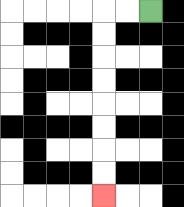{'start': '[6, 0]', 'end': '[4, 8]', 'path_directions': 'L,L,D,D,D,D,D,D,D,D', 'path_coordinates': '[[6, 0], [5, 0], [4, 0], [4, 1], [4, 2], [4, 3], [4, 4], [4, 5], [4, 6], [4, 7], [4, 8]]'}